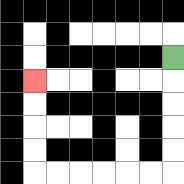{'start': '[7, 2]', 'end': '[1, 3]', 'path_directions': 'D,D,D,D,D,L,L,L,L,L,L,U,U,U,U', 'path_coordinates': '[[7, 2], [7, 3], [7, 4], [7, 5], [7, 6], [7, 7], [6, 7], [5, 7], [4, 7], [3, 7], [2, 7], [1, 7], [1, 6], [1, 5], [1, 4], [1, 3]]'}